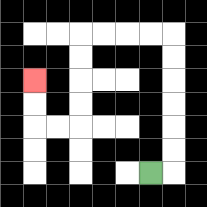{'start': '[6, 7]', 'end': '[1, 3]', 'path_directions': 'R,U,U,U,U,U,U,L,L,L,L,D,D,D,D,L,L,U,U', 'path_coordinates': '[[6, 7], [7, 7], [7, 6], [7, 5], [7, 4], [7, 3], [7, 2], [7, 1], [6, 1], [5, 1], [4, 1], [3, 1], [3, 2], [3, 3], [3, 4], [3, 5], [2, 5], [1, 5], [1, 4], [1, 3]]'}